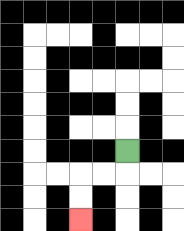{'start': '[5, 6]', 'end': '[3, 9]', 'path_directions': 'D,L,L,D,D', 'path_coordinates': '[[5, 6], [5, 7], [4, 7], [3, 7], [3, 8], [3, 9]]'}